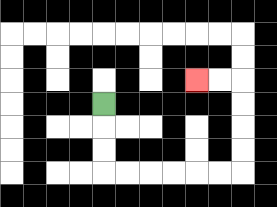{'start': '[4, 4]', 'end': '[8, 3]', 'path_directions': 'D,D,D,R,R,R,R,R,R,U,U,U,U,L,L', 'path_coordinates': '[[4, 4], [4, 5], [4, 6], [4, 7], [5, 7], [6, 7], [7, 7], [8, 7], [9, 7], [10, 7], [10, 6], [10, 5], [10, 4], [10, 3], [9, 3], [8, 3]]'}